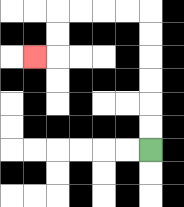{'start': '[6, 6]', 'end': '[1, 2]', 'path_directions': 'U,U,U,U,U,U,L,L,L,L,D,D,L', 'path_coordinates': '[[6, 6], [6, 5], [6, 4], [6, 3], [6, 2], [6, 1], [6, 0], [5, 0], [4, 0], [3, 0], [2, 0], [2, 1], [2, 2], [1, 2]]'}